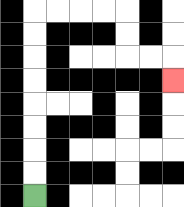{'start': '[1, 8]', 'end': '[7, 3]', 'path_directions': 'U,U,U,U,U,U,U,U,R,R,R,R,D,D,R,R,D', 'path_coordinates': '[[1, 8], [1, 7], [1, 6], [1, 5], [1, 4], [1, 3], [1, 2], [1, 1], [1, 0], [2, 0], [3, 0], [4, 0], [5, 0], [5, 1], [5, 2], [6, 2], [7, 2], [7, 3]]'}